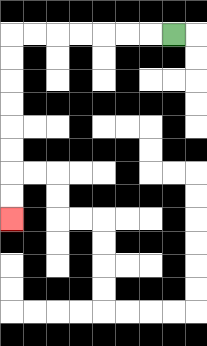{'start': '[7, 1]', 'end': '[0, 9]', 'path_directions': 'L,L,L,L,L,L,L,D,D,D,D,D,D,D,D', 'path_coordinates': '[[7, 1], [6, 1], [5, 1], [4, 1], [3, 1], [2, 1], [1, 1], [0, 1], [0, 2], [0, 3], [0, 4], [0, 5], [0, 6], [0, 7], [0, 8], [0, 9]]'}